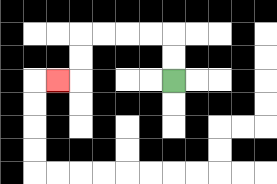{'start': '[7, 3]', 'end': '[2, 3]', 'path_directions': 'U,U,L,L,L,L,D,D,L', 'path_coordinates': '[[7, 3], [7, 2], [7, 1], [6, 1], [5, 1], [4, 1], [3, 1], [3, 2], [3, 3], [2, 3]]'}